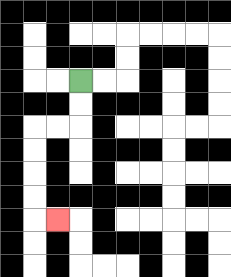{'start': '[3, 3]', 'end': '[2, 9]', 'path_directions': 'D,D,L,L,D,D,D,D,R', 'path_coordinates': '[[3, 3], [3, 4], [3, 5], [2, 5], [1, 5], [1, 6], [1, 7], [1, 8], [1, 9], [2, 9]]'}